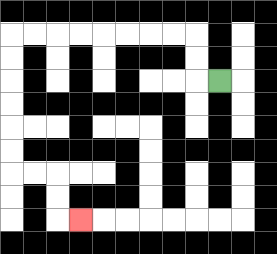{'start': '[9, 3]', 'end': '[3, 9]', 'path_directions': 'L,U,U,L,L,L,L,L,L,L,L,D,D,D,D,D,D,R,R,D,D,R', 'path_coordinates': '[[9, 3], [8, 3], [8, 2], [8, 1], [7, 1], [6, 1], [5, 1], [4, 1], [3, 1], [2, 1], [1, 1], [0, 1], [0, 2], [0, 3], [0, 4], [0, 5], [0, 6], [0, 7], [1, 7], [2, 7], [2, 8], [2, 9], [3, 9]]'}